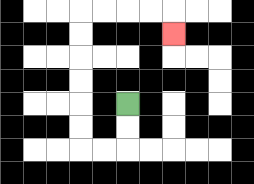{'start': '[5, 4]', 'end': '[7, 1]', 'path_directions': 'D,D,L,L,U,U,U,U,U,U,R,R,R,R,D', 'path_coordinates': '[[5, 4], [5, 5], [5, 6], [4, 6], [3, 6], [3, 5], [3, 4], [3, 3], [3, 2], [3, 1], [3, 0], [4, 0], [5, 0], [6, 0], [7, 0], [7, 1]]'}